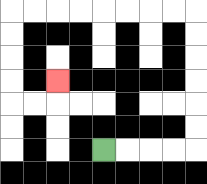{'start': '[4, 6]', 'end': '[2, 3]', 'path_directions': 'R,R,R,R,U,U,U,U,U,U,L,L,L,L,L,L,L,L,D,D,D,D,R,R,U', 'path_coordinates': '[[4, 6], [5, 6], [6, 6], [7, 6], [8, 6], [8, 5], [8, 4], [8, 3], [8, 2], [8, 1], [8, 0], [7, 0], [6, 0], [5, 0], [4, 0], [3, 0], [2, 0], [1, 0], [0, 0], [0, 1], [0, 2], [0, 3], [0, 4], [1, 4], [2, 4], [2, 3]]'}